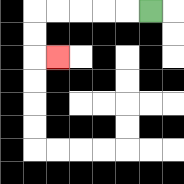{'start': '[6, 0]', 'end': '[2, 2]', 'path_directions': 'L,L,L,L,L,D,D,R', 'path_coordinates': '[[6, 0], [5, 0], [4, 0], [3, 0], [2, 0], [1, 0], [1, 1], [1, 2], [2, 2]]'}